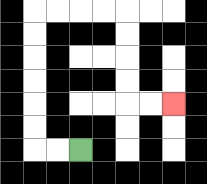{'start': '[3, 6]', 'end': '[7, 4]', 'path_directions': 'L,L,U,U,U,U,U,U,R,R,R,R,D,D,D,D,R,R', 'path_coordinates': '[[3, 6], [2, 6], [1, 6], [1, 5], [1, 4], [1, 3], [1, 2], [1, 1], [1, 0], [2, 0], [3, 0], [4, 0], [5, 0], [5, 1], [5, 2], [5, 3], [5, 4], [6, 4], [7, 4]]'}